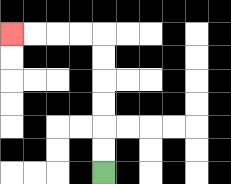{'start': '[4, 7]', 'end': '[0, 1]', 'path_directions': 'U,U,U,U,U,U,L,L,L,L', 'path_coordinates': '[[4, 7], [4, 6], [4, 5], [4, 4], [4, 3], [4, 2], [4, 1], [3, 1], [2, 1], [1, 1], [0, 1]]'}